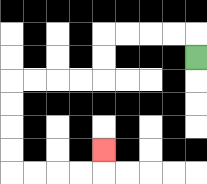{'start': '[8, 2]', 'end': '[4, 6]', 'path_directions': 'U,L,L,L,L,D,D,L,L,L,L,D,D,D,D,R,R,R,R,U', 'path_coordinates': '[[8, 2], [8, 1], [7, 1], [6, 1], [5, 1], [4, 1], [4, 2], [4, 3], [3, 3], [2, 3], [1, 3], [0, 3], [0, 4], [0, 5], [0, 6], [0, 7], [1, 7], [2, 7], [3, 7], [4, 7], [4, 6]]'}